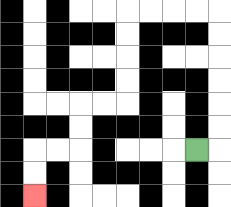{'start': '[8, 6]', 'end': '[1, 8]', 'path_directions': 'R,U,U,U,U,U,U,L,L,L,L,D,D,D,D,L,L,D,D,L,L,D,D', 'path_coordinates': '[[8, 6], [9, 6], [9, 5], [9, 4], [9, 3], [9, 2], [9, 1], [9, 0], [8, 0], [7, 0], [6, 0], [5, 0], [5, 1], [5, 2], [5, 3], [5, 4], [4, 4], [3, 4], [3, 5], [3, 6], [2, 6], [1, 6], [1, 7], [1, 8]]'}